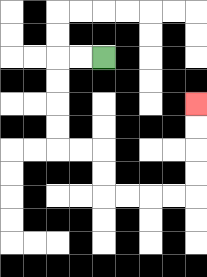{'start': '[4, 2]', 'end': '[8, 4]', 'path_directions': 'L,L,D,D,D,D,R,R,D,D,R,R,R,R,U,U,U,U', 'path_coordinates': '[[4, 2], [3, 2], [2, 2], [2, 3], [2, 4], [2, 5], [2, 6], [3, 6], [4, 6], [4, 7], [4, 8], [5, 8], [6, 8], [7, 8], [8, 8], [8, 7], [8, 6], [8, 5], [8, 4]]'}